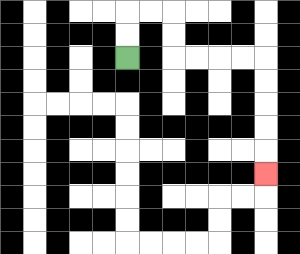{'start': '[5, 2]', 'end': '[11, 7]', 'path_directions': 'U,U,R,R,D,D,R,R,R,R,D,D,D,D,D', 'path_coordinates': '[[5, 2], [5, 1], [5, 0], [6, 0], [7, 0], [7, 1], [7, 2], [8, 2], [9, 2], [10, 2], [11, 2], [11, 3], [11, 4], [11, 5], [11, 6], [11, 7]]'}